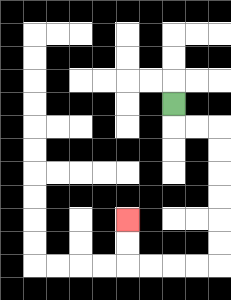{'start': '[7, 4]', 'end': '[5, 9]', 'path_directions': 'D,R,R,D,D,D,D,D,D,L,L,L,L,U,U', 'path_coordinates': '[[7, 4], [7, 5], [8, 5], [9, 5], [9, 6], [9, 7], [9, 8], [9, 9], [9, 10], [9, 11], [8, 11], [7, 11], [6, 11], [5, 11], [5, 10], [5, 9]]'}